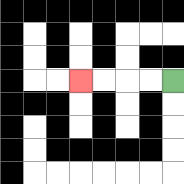{'start': '[7, 3]', 'end': '[3, 3]', 'path_directions': 'L,L,L,L', 'path_coordinates': '[[7, 3], [6, 3], [5, 3], [4, 3], [3, 3]]'}